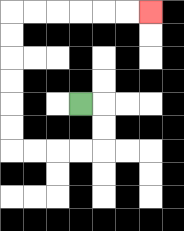{'start': '[3, 4]', 'end': '[6, 0]', 'path_directions': 'R,D,D,L,L,L,L,U,U,U,U,U,U,R,R,R,R,R,R', 'path_coordinates': '[[3, 4], [4, 4], [4, 5], [4, 6], [3, 6], [2, 6], [1, 6], [0, 6], [0, 5], [0, 4], [0, 3], [0, 2], [0, 1], [0, 0], [1, 0], [2, 0], [3, 0], [4, 0], [5, 0], [6, 0]]'}